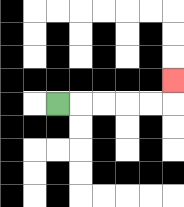{'start': '[2, 4]', 'end': '[7, 3]', 'path_directions': 'R,R,R,R,R,U', 'path_coordinates': '[[2, 4], [3, 4], [4, 4], [5, 4], [6, 4], [7, 4], [7, 3]]'}